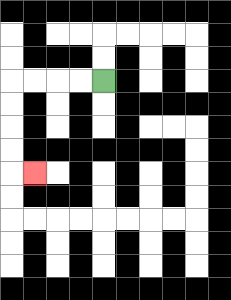{'start': '[4, 3]', 'end': '[1, 7]', 'path_directions': 'L,L,L,L,D,D,D,D,R', 'path_coordinates': '[[4, 3], [3, 3], [2, 3], [1, 3], [0, 3], [0, 4], [0, 5], [0, 6], [0, 7], [1, 7]]'}